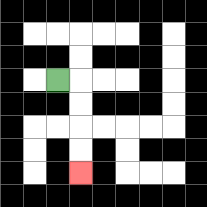{'start': '[2, 3]', 'end': '[3, 7]', 'path_directions': 'R,D,D,D,D', 'path_coordinates': '[[2, 3], [3, 3], [3, 4], [3, 5], [3, 6], [3, 7]]'}